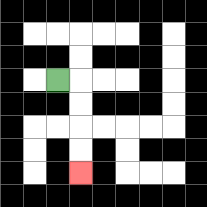{'start': '[2, 3]', 'end': '[3, 7]', 'path_directions': 'R,D,D,D,D', 'path_coordinates': '[[2, 3], [3, 3], [3, 4], [3, 5], [3, 6], [3, 7]]'}